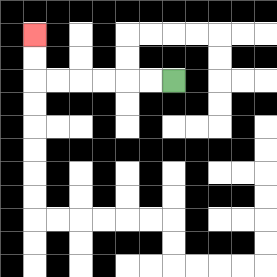{'start': '[7, 3]', 'end': '[1, 1]', 'path_directions': 'L,L,L,L,L,L,U,U', 'path_coordinates': '[[7, 3], [6, 3], [5, 3], [4, 3], [3, 3], [2, 3], [1, 3], [1, 2], [1, 1]]'}